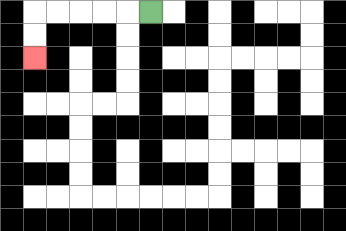{'start': '[6, 0]', 'end': '[1, 2]', 'path_directions': 'L,L,L,L,L,D,D', 'path_coordinates': '[[6, 0], [5, 0], [4, 0], [3, 0], [2, 0], [1, 0], [1, 1], [1, 2]]'}